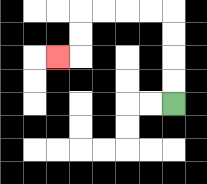{'start': '[7, 4]', 'end': '[2, 2]', 'path_directions': 'U,U,U,U,L,L,L,L,D,D,L', 'path_coordinates': '[[7, 4], [7, 3], [7, 2], [7, 1], [7, 0], [6, 0], [5, 0], [4, 0], [3, 0], [3, 1], [3, 2], [2, 2]]'}